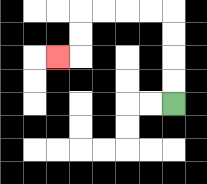{'start': '[7, 4]', 'end': '[2, 2]', 'path_directions': 'U,U,U,U,L,L,L,L,D,D,L', 'path_coordinates': '[[7, 4], [7, 3], [7, 2], [7, 1], [7, 0], [6, 0], [5, 0], [4, 0], [3, 0], [3, 1], [3, 2], [2, 2]]'}